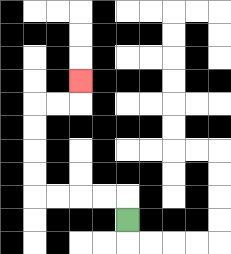{'start': '[5, 9]', 'end': '[3, 3]', 'path_directions': 'U,L,L,L,L,U,U,U,U,R,R,U', 'path_coordinates': '[[5, 9], [5, 8], [4, 8], [3, 8], [2, 8], [1, 8], [1, 7], [1, 6], [1, 5], [1, 4], [2, 4], [3, 4], [3, 3]]'}